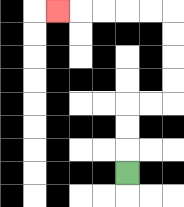{'start': '[5, 7]', 'end': '[2, 0]', 'path_directions': 'U,U,U,R,R,U,U,U,U,L,L,L,L,L', 'path_coordinates': '[[5, 7], [5, 6], [5, 5], [5, 4], [6, 4], [7, 4], [7, 3], [7, 2], [7, 1], [7, 0], [6, 0], [5, 0], [4, 0], [3, 0], [2, 0]]'}